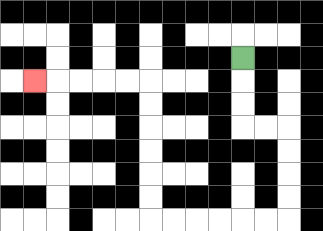{'start': '[10, 2]', 'end': '[1, 3]', 'path_directions': 'D,D,D,R,R,D,D,D,D,L,L,L,L,L,L,U,U,U,U,U,U,L,L,L,L,L', 'path_coordinates': '[[10, 2], [10, 3], [10, 4], [10, 5], [11, 5], [12, 5], [12, 6], [12, 7], [12, 8], [12, 9], [11, 9], [10, 9], [9, 9], [8, 9], [7, 9], [6, 9], [6, 8], [6, 7], [6, 6], [6, 5], [6, 4], [6, 3], [5, 3], [4, 3], [3, 3], [2, 3], [1, 3]]'}